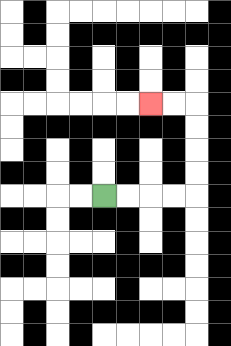{'start': '[4, 8]', 'end': '[6, 4]', 'path_directions': 'R,R,R,R,U,U,U,U,L,L', 'path_coordinates': '[[4, 8], [5, 8], [6, 8], [7, 8], [8, 8], [8, 7], [8, 6], [8, 5], [8, 4], [7, 4], [6, 4]]'}